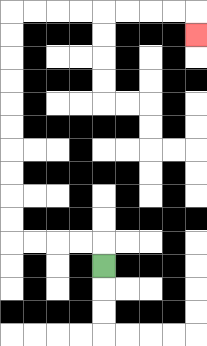{'start': '[4, 11]', 'end': '[8, 1]', 'path_directions': 'U,L,L,L,L,U,U,U,U,U,U,U,U,U,U,R,R,R,R,R,R,R,R,D', 'path_coordinates': '[[4, 11], [4, 10], [3, 10], [2, 10], [1, 10], [0, 10], [0, 9], [0, 8], [0, 7], [0, 6], [0, 5], [0, 4], [0, 3], [0, 2], [0, 1], [0, 0], [1, 0], [2, 0], [3, 0], [4, 0], [5, 0], [6, 0], [7, 0], [8, 0], [8, 1]]'}